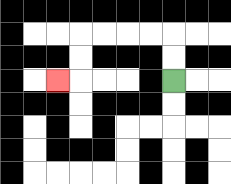{'start': '[7, 3]', 'end': '[2, 3]', 'path_directions': 'U,U,L,L,L,L,D,D,L', 'path_coordinates': '[[7, 3], [7, 2], [7, 1], [6, 1], [5, 1], [4, 1], [3, 1], [3, 2], [3, 3], [2, 3]]'}